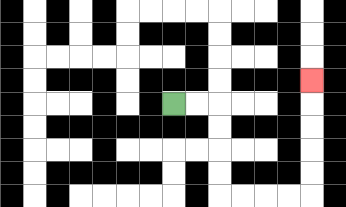{'start': '[7, 4]', 'end': '[13, 3]', 'path_directions': 'R,R,D,D,D,D,R,R,R,R,U,U,U,U,U', 'path_coordinates': '[[7, 4], [8, 4], [9, 4], [9, 5], [9, 6], [9, 7], [9, 8], [10, 8], [11, 8], [12, 8], [13, 8], [13, 7], [13, 6], [13, 5], [13, 4], [13, 3]]'}